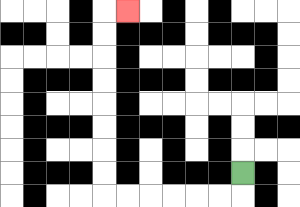{'start': '[10, 7]', 'end': '[5, 0]', 'path_directions': 'D,L,L,L,L,L,L,U,U,U,U,U,U,U,U,R', 'path_coordinates': '[[10, 7], [10, 8], [9, 8], [8, 8], [7, 8], [6, 8], [5, 8], [4, 8], [4, 7], [4, 6], [4, 5], [4, 4], [4, 3], [4, 2], [4, 1], [4, 0], [5, 0]]'}